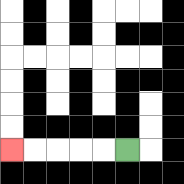{'start': '[5, 6]', 'end': '[0, 6]', 'path_directions': 'L,L,L,L,L', 'path_coordinates': '[[5, 6], [4, 6], [3, 6], [2, 6], [1, 6], [0, 6]]'}